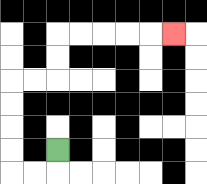{'start': '[2, 6]', 'end': '[7, 1]', 'path_directions': 'D,L,L,U,U,U,U,R,R,U,U,R,R,R,R,R', 'path_coordinates': '[[2, 6], [2, 7], [1, 7], [0, 7], [0, 6], [0, 5], [0, 4], [0, 3], [1, 3], [2, 3], [2, 2], [2, 1], [3, 1], [4, 1], [5, 1], [6, 1], [7, 1]]'}